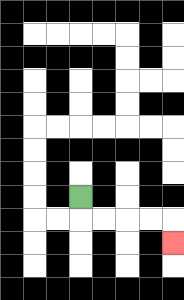{'start': '[3, 8]', 'end': '[7, 10]', 'path_directions': 'D,R,R,R,R,D', 'path_coordinates': '[[3, 8], [3, 9], [4, 9], [5, 9], [6, 9], [7, 9], [7, 10]]'}